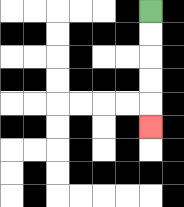{'start': '[6, 0]', 'end': '[6, 5]', 'path_directions': 'D,D,D,D,D', 'path_coordinates': '[[6, 0], [6, 1], [6, 2], [6, 3], [6, 4], [6, 5]]'}